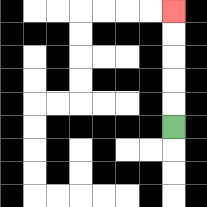{'start': '[7, 5]', 'end': '[7, 0]', 'path_directions': 'U,U,U,U,U', 'path_coordinates': '[[7, 5], [7, 4], [7, 3], [7, 2], [7, 1], [7, 0]]'}